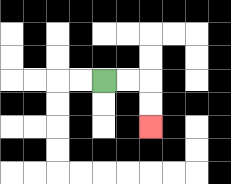{'start': '[4, 3]', 'end': '[6, 5]', 'path_directions': 'R,R,D,D', 'path_coordinates': '[[4, 3], [5, 3], [6, 3], [6, 4], [6, 5]]'}